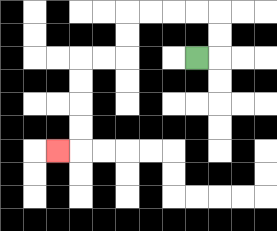{'start': '[8, 2]', 'end': '[2, 6]', 'path_directions': 'R,U,U,L,L,L,L,D,D,L,L,D,D,D,D,L', 'path_coordinates': '[[8, 2], [9, 2], [9, 1], [9, 0], [8, 0], [7, 0], [6, 0], [5, 0], [5, 1], [5, 2], [4, 2], [3, 2], [3, 3], [3, 4], [3, 5], [3, 6], [2, 6]]'}